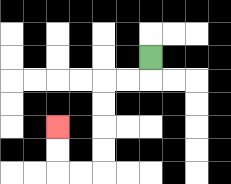{'start': '[6, 2]', 'end': '[2, 5]', 'path_directions': 'D,L,L,D,D,D,D,L,L,U,U', 'path_coordinates': '[[6, 2], [6, 3], [5, 3], [4, 3], [4, 4], [4, 5], [4, 6], [4, 7], [3, 7], [2, 7], [2, 6], [2, 5]]'}